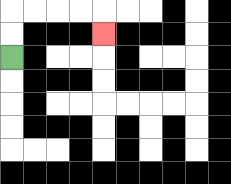{'start': '[0, 2]', 'end': '[4, 1]', 'path_directions': 'U,U,R,R,R,R,D', 'path_coordinates': '[[0, 2], [0, 1], [0, 0], [1, 0], [2, 0], [3, 0], [4, 0], [4, 1]]'}